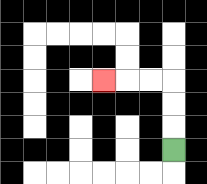{'start': '[7, 6]', 'end': '[4, 3]', 'path_directions': 'U,U,U,L,L,L', 'path_coordinates': '[[7, 6], [7, 5], [7, 4], [7, 3], [6, 3], [5, 3], [4, 3]]'}